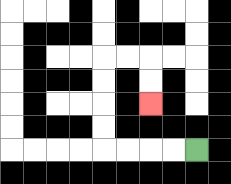{'start': '[8, 6]', 'end': '[6, 4]', 'path_directions': 'L,L,L,L,U,U,U,U,R,R,D,D', 'path_coordinates': '[[8, 6], [7, 6], [6, 6], [5, 6], [4, 6], [4, 5], [4, 4], [4, 3], [4, 2], [5, 2], [6, 2], [6, 3], [6, 4]]'}